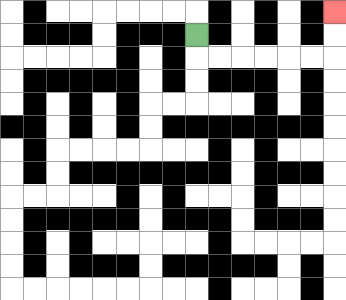{'start': '[8, 1]', 'end': '[14, 0]', 'path_directions': 'D,R,R,R,R,R,R,U,U', 'path_coordinates': '[[8, 1], [8, 2], [9, 2], [10, 2], [11, 2], [12, 2], [13, 2], [14, 2], [14, 1], [14, 0]]'}